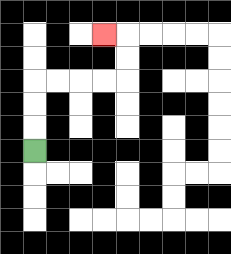{'start': '[1, 6]', 'end': '[4, 1]', 'path_directions': 'U,U,U,R,R,R,R,U,U,L', 'path_coordinates': '[[1, 6], [1, 5], [1, 4], [1, 3], [2, 3], [3, 3], [4, 3], [5, 3], [5, 2], [5, 1], [4, 1]]'}